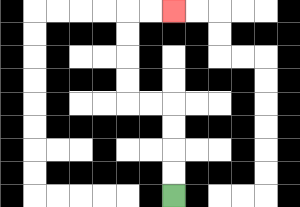{'start': '[7, 8]', 'end': '[7, 0]', 'path_directions': 'U,U,U,U,L,L,U,U,U,U,R,R', 'path_coordinates': '[[7, 8], [7, 7], [7, 6], [7, 5], [7, 4], [6, 4], [5, 4], [5, 3], [5, 2], [5, 1], [5, 0], [6, 0], [7, 0]]'}